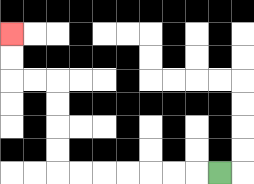{'start': '[9, 7]', 'end': '[0, 1]', 'path_directions': 'L,L,L,L,L,L,L,U,U,U,U,L,L,U,U', 'path_coordinates': '[[9, 7], [8, 7], [7, 7], [6, 7], [5, 7], [4, 7], [3, 7], [2, 7], [2, 6], [2, 5], [2, 4], [2, 3], [1, 3], [0, 3], [0, 2], [0, 1]]'}